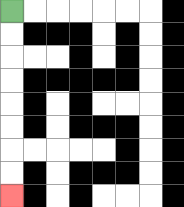{'start': '[0, 0]', 'end': '[0, 8]', 'path_directions': 'D,D,D,D,D,D,D,D', 'path_coordinates': '[[0, 0], [0, 1], [0, 2], [0, 3], [0, 4], [0, 5], [0, 6], [0, 7], [0, 8]]'}